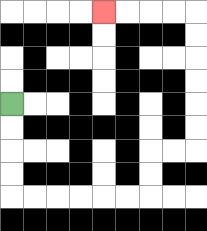{'start': '[0, 4]', 'end': '[4, 0]', 'path_directions': 'D,D,D,D,R,R,R,R,R,R,U,U,R,R,U,U,U,U,U,U,L,L,L,L', 'path_coordinates': '[[0, 4], [0, 5], [0, 6], [0, 7], [0, 8], [1, 8], [2, 8], [3, 8], [4, 8], [5, 8], [6, 8], [6, 7], [6, 6], [7, 6], [8, 6], [8, 5], [8, 4], [8, 3], [8, 2], [8, 1], [8, 0], [7, 0], [6, 0], [5, 0], [4, 0]]'}